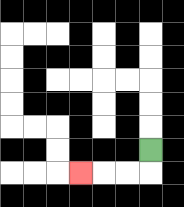{'start': '[6, 6]', 'end': '[3, 7]', 'path_directions': 'D,L,L,L', 'path_coordinates': '[[6, 6], [6, 7], [5, 7], [4, 7], [3, 7]]'}